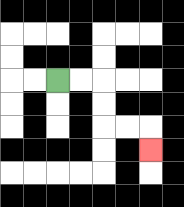{'start': '[2, 3]', 'end': '[6, 6]', 'path_directions': 'R,R,D,D,R,R,D', 'path_coordinates': '[[2, 3], [3, 3], [4, 3], [4, 4], [4, 5], [5, 5], [6, 5], [6, 6]]'}